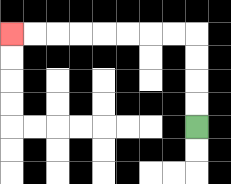{'start': '[8, 5]', 'end': '[0, 1]', 'path_directions': 'U,U,U,U,L,L,L,L,L,L,L,L', 'path_coordinates': '[[8, 5], [8, 4], [8, 3], [8, 2], [8, 1], [7, 1], [6, 1], [5, 1], [4, 1], [3, 1], [2, 1], [1, 1], [0, 1]]'}